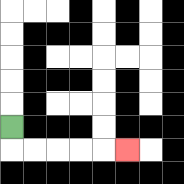{'start': '[0, 5]', 'end': '[5, 6]', 'path_directions': 'D,R,R,R,R,R', 'path_coordinates': '[[0, 5], [0, 6], [1, 6], [2, 6], [3, 6], [4, 6], [5, 6]]'}